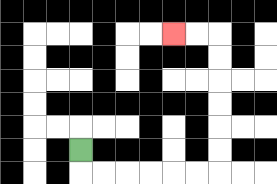{'start': '[3, 6]', 'end': '[7, 1]', 'path_directions': 'D,R,R,R,R,R,R,U,U,U,U,U,U,L,L', 'path_coordinates': '[[3, 6], [3, 7], [4, 7], [5, 7], [6, 7], [7, 7], [8, 7], [9, 7], [9, 6], [9, 5], [9, 4], [9, 3], [9, 2], [9, 1], [8, 1], [7, 1]]'}